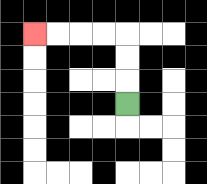{'start': '[5, 4]', 'end': '[1, 1]', 'path_directions': 'U,U,U,L,L,L,L', 'path_coordinates': '[[5, 4], [5, 3], [5, 2], [5, 1], [4, 1], [3, 1], [2, 1], [1, 1]]'}